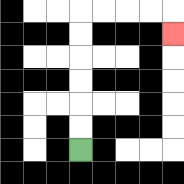{'start': '[3, 6]', 'end': '[7, 1]', 'path_directions': 'U,U,U,U,U,U,R,R,R,R,D', 'path_coordinates': '[[3, 6], [3, 5], [3, 4], [3, 3], [3, 2], [3, 1], [3, 0], [4, 0], [5, 0], [6, 0], [7, 0], [7, 1]]'}